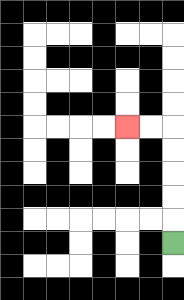{'start': '[7, 10]', 'end': '[5, 5]', 'path_directions': 'U,U,U,U,U,L,L', 'path_coordinates': '[[7, 10], [7, 9], [7, 8], [7, 7], [7, 6], [7, 5], [6, 5], [5, 5]]'}